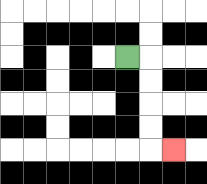{'start': '[5, 2]', 'end': '[7, 6]', 'path_directions': 'R,D,D,D,D,R', 'path_coordinates': '[[5, 2], [6, 2], [6, 3], [6, 4], [6, 5], [6, 6], [7, 6]]'}